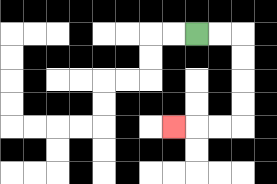{'start': '[8, 1]', 'end': '[7, 5]', 'path_directions': 'R,R,D,D,D,D,L,L,L', 'path_coordinates': '[[8, 1], [9, 1], [10, 1], [10, 2], [10, 3], [10, 4], [10, 5], [9, 5], [8, 5], [7, 5]]'}